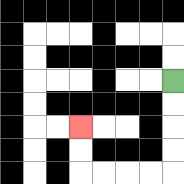{'start': '[7, 3]', 'end': '[3, 5]', 'path_directions': 'D,D,D,D,L,L,L,L,U,U', 'path_coordinates': '[[7, 3], [7, 4], [7, 5], [7, 6], [7, 7], [6, 7], [5, 7], [4, 7], [3, 7], [3, 6], [3, 5]]'}